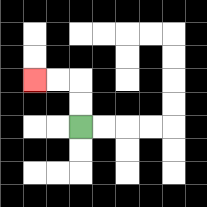{'start': '[3, 5]', 'end': '[1, 3]', 'path_directions': 'U,U,L,L', 'path_coordinates': '[[3, 5], [3, 4], [3, 3], [2, 3], [1, 3]]'}